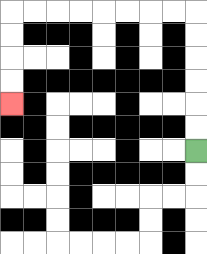{'start': '[8, 6]', 'end': '[0, 4]', 'path_directions': 'U,U,U,U,U,U,L,L,L,L,L,L,L,L,D,D,D,D', 'path_coordinates': '[[8, 6], [8, 5], [8, 4], [8, 3], [8, 2], [8, 1], [8, 0], [7, 0], [6, 0], [5, 0], [4, 0], [3, 0], [2, 0], [1, 0], [0, 0], [0, 1], [0, 2], [0, 3], [0, 4]]'}